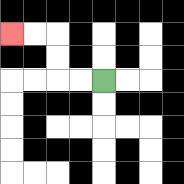{'start': '[4, 3]', 'end': '[0, 1]', 'path_directions': 'L,L,U,U,L,L', 'path_coordinates': '[[4, 3], [3, 3], [2, 3], [2, 2], [2, 1], [1, 1], [0, 1]]'}